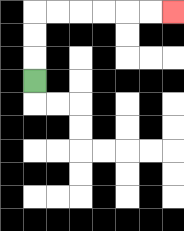{'start': '[1, 3]', 'end': '[7, 0]', 'path_directions': 'U,U,U,R,R,R,R,R,R', 'path_coordinates': '[[1, 3], [1, 2], [1, 1], [1, 0], [2, 0], [3, 0], [4, 0], [5, 0], [6, 0], [7, 0]]'}